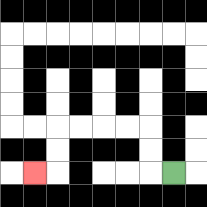{'start': '[7, 7]', 'end': '[1, 7]', 'path_directions': 'L,U,U,L,L,L,L,D,D,L', 'path_coordinates': '[[7, 7], [6, 7], [6, 6], [6, 5], [5, 5], [4, 5], [3, 5], [2, 5], [2, 6], [2, 7], [1, 7]]'}